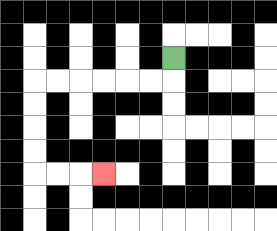{'start': '[7, 2]', 'end': '[4, 7]', 'path_directions': 'D,L,L,L,L,L,L,D,D,D,D,R,R,R', 'path_coordinates': '[[7, 2], [7, 3], [6, 3], [5, 3], [4, 3], [3, 3], [2, 3], [1, 3], [1, 4], [1, 5], [1, 6], [1, 7], [2, 7], [3, 7], [4, 7]]'}